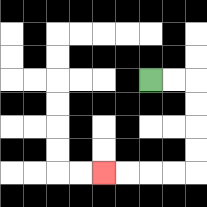{'start': '[6, 3]', 'end': '[4, 7]', 'path_directions': 'R,R,D,D,D,D,L,L,L,L', 'path_coordinates': '[[6, 3], [7, 3], [8, 3], [8, 4], [8, 5], [8, 6], [8, 7], [7, 7], [6, 7], [5, 7], [4, 7]]'}